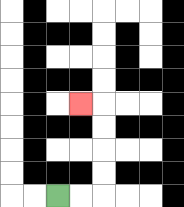{'start': '[2, 8]', 'end': '[3, 4]', 'path_directions': 'R,R,U,U,U,U,L', 'path_coordinates': '[[2, 8], [3, 8], [4, 8], [4, 7], [4, 6], [4, 5], [4, 4], [3, 4]]'}